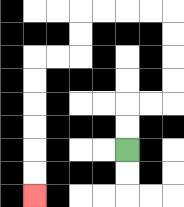{'start': '[5, 6]', 'end': '[1, 8]', 'path_directions': 'U,U,R,R,U,U,U,U,L,L,L,L,D,D,L,L,D,D,D,D,D,D', 'path_coordinates': '[[5, 6], [5, 5], [5, 4], [6, 4], [7, 4], [7, 3], [7, 2], [7, 1], [7, 0], [6, 0], [5, 0], [4, 0], [3, 0], [3, 1], [3, 2], [2, 2], [1, 2], [1, 3], [1, 4], [1, 5], [1, 6], [1, 7], [1, 8]]'}